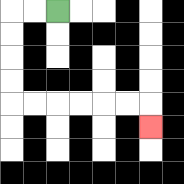{'start': '[2, 0]', 'end': '[6, 5]', 'path_directions': 'L,L,D,D,D,D,R,R,R,R,R,R,D', 'path_coordinates': '[[2, 0], [1, 0], [0, 0], [0, 1], [0, 2], [0, 3], [0, 4], [1, 4], [2, 4], [3, 4], [4, 4], [5, 4], [6, 4], [6, 5]]'}